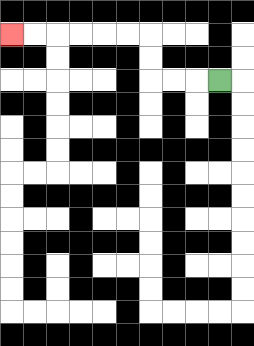{'start': '[9, 3]', 'end': '[0, 1]', 'path_directions': 'L,L,L,U,U,L,L,L,L,L,L', 'path_coordinates': '[[9, 3], [8, 3], [7, 3], [6, 3], [6, 2], [6, 1], [5, 1], [4, 1], [3, 1], [2, 1], [1, 1], [0, 1]]'}